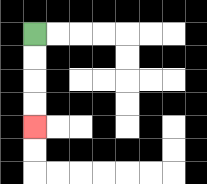{'start': '[1, 1]', 'end': '[1, 5]', 'path_directions': 'D,D,D,D', 'path_coordinates': '[[1, 1], [1, 2], [1, 3], [1, 4], [1, 5]]'}